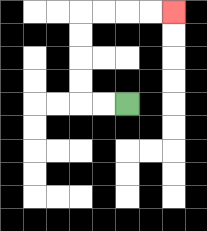{'start': '[5, 4]', 'end': '[7, 0]', 'path_directions': 'L,L,U,U,U,U,R,R,R,R', 'path_coordinates': '[[5, 4], [4, 4], [3, 4], [3, 3], [3, 2], [3, 1], [3, 0], [4, 0], [5, 0], [6, 0], [7, 0]]'}